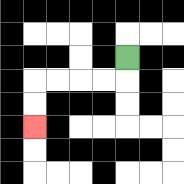{'start': '[5, 2]', 'end': '[1, 5]', 'path_directions': 'D,L,L,L,L,D,D', 'path_coordinates': '[[5, 2], [5, 3], [4, 3], [3, 3], [2, 3], [1, 3], [1, 4], [1, 5]]'}